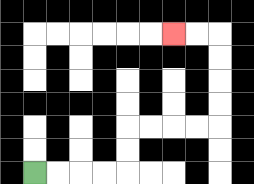{'start': '[1, 7]', 'end': '[7, 1]', 'path_directions': 'R,R,R,R,U,U,R,R,R,R,U,U,U,U,L,L', 'path_coordinates': '[[1, 7], [2, 7], [3, 7], [4, 7], [5, 7], [5, 6], [5, 5], [6, 5], [7, 5], [8, 5], [9, 5], [9, 4], [9, 3], [9, 2], [9, 1], [8, 1], [7, 1]]'}